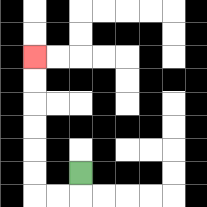{'start': '[3, 7]', 'end': '[1, 2]', 'path_directions': 'D,L,L,U,U,U,U,U,U', 'path_coordinates': '[[3, 7], [3, 8], [2, 8], [1, 8], [1, 7], [1, 6], [1, 5], [1, 4], [1, 3], [1, 2]]'}